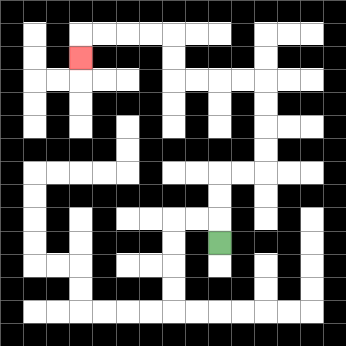{'start': '[9, 10]', 'end': '[3, 2]', 'path_directions': 'U,U,U,R,R,U,U,U,U,L,L,L,L,U,U,L,L,L,L,D', 'path_coordinates': '[[9, 10], [9, 9], [9, 8], [9, 7], [10, 7], [11, 7], [11, 6], [11, 5], [11, 4], [11, 3], [10, 3], [9, 3], [8, 3], [7, 3], [7, 2], [7, 1], [6, 1], [5, 1], [4, 1], [3, 1], [3, 2]]'}